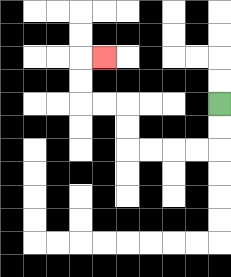{'start': '[9, 4]', 'end': '[4, 2]', 'path_directions': 'D,D,L,L,L,L,U,U,L,L,U,U,R', 'path_coordinates': '[[9, 4], [9, 5], [9, 6], [8, 6], [7, 6], [6, 6], [5, 6], [5, 5], [5, 4], [4, 4], [3, 4], [3, 3], [3, 2], [4, 2]]'}